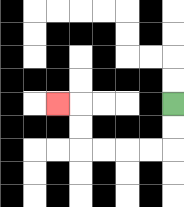{'start': '[7, 4]', 'end': '[2, 4]', 'path_directions': 'D,D,L,L,L,L,U,U,L', 'path_coordinates': '[[7, 4], [7, 5], [7, 6], [6, 6], [5, 6], [4, 6], [3, 6], [3, 5], [3, 4], [2, 4]]'}